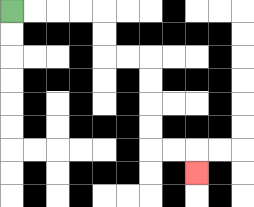{'start': '[0, 0]', 'end': '[8, 7]', 'path_directions': 'R,R,R,R,D,D,R,R,D,D,D,D,R,R,D', 'path_coordinates': '[[0, 0], [1, 0], [2, 0], [3, 0], [4, 0], [4, 1], [4, 2], [5, 2], [6, 2], [6, 3], [6, 4], [6, 5], [6, 6], [7, 6], [8, 6], [8, 7]]'}